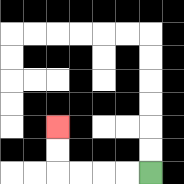{'start': '[6, 7]', 'end': '[2, 5]', 'path_directions': 'L,L,L,L,U,U', 'path_coordinates': '[[6, 7], [5, 7], [4, 7], [3, 7], [2, 7], [2, 6], [2, 5]]'}